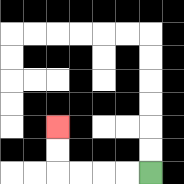{'start': '[6, 7]', 'end': '[2, 5]', 'path_directions': 'L,L,L,L,U,U', 'path_coordinates': '[[6, 7], [5, 7], [4, 7], [3, 7], [2, 7], [2, 6], [2, 5]]'}